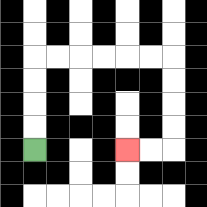{'start': '[1, 6]', 'end': '[5, 6]', 'path_directions': 'U,U,U,U,R,R,R,R,R,R,D,D,D,D,L,L', 'path_coordinates': '[[1, 6], [1, 5], [1, 4], [1, 3], [1, 2], [2, 2], [3, 2], [4, 2], [5, 2], [6, 2], [7, 2], [7, 3], [7, 4], [7, 5], [7, 6], [6, 6], [5, 6]]'}